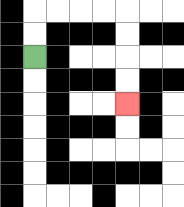{'start': '[1, 2]', 'end': '[5, 4]', 'path_directions': 'U,U,R,R,R,R,D,D,D,D', 'path_coordinates': '[[1, 2], [1, 1], [1, 0], [2, 0], [3, 0], [4, 0], [5, 0], [5, 1], [5, 2], [5, 3], [5, 4]]'}